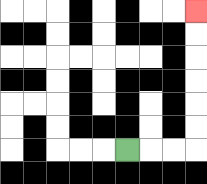{'start': '[5, 6]', 'end': '[8, 0]', 'path_directions': 'R,R,R,U,U,U,U,U,U', 'path_coordinates': '[[5, 6], [6, 6], [7, 6], [8, 6], [8, 5], [8, 4], [8, 3], [8, 2], [8, 1], [8, 0]]'}